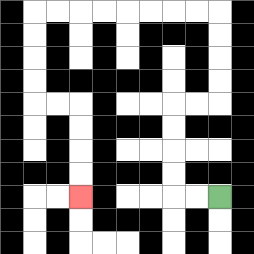{'start': '[9, 8]', 'end': '[3, 8]', 'path_directions': 'L,L,U,U,U,U,R,R,U,U,U,U,L,L,L,L,L,L,L,L,D,D,D,D,R,R,D,D,D,D', 'path_coordinates': '[[9, 8], [8, 8], [7, 8], [7, 7], [7, 6], [7, 5], [7, 4], [8, 4], [9, 4], [9, 3], [9, 2], [9, 1], [9, 0], [8, 0], [7, 0], [6, 0], [5, 0], [4, 0], [3, 0], [2, 0], [1, 0], [1, 1], [1, 2], [1, 3], [1, 4], [2, 4], [3, 4], [3, 5], [3, 6], [3, 7], [3, 8]]'}